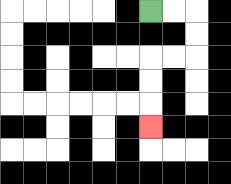{'start': '[6, 0]', 'end': '[6, 5]', 'path_directions': 'R,R,D,D,L,L,D,D,D', 'path_coordinates': '[[6, 0], [7, 0], [8, 0], [8, 1], [8, 2], [7, 2], [6, 2], [6, 3], [6, 4], [6, 5]]'}